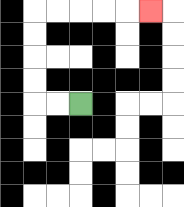{'start': '[3, 4]', 'end': '[6, 0]', 'path_directions': 'L,L,U,U,U,U,R,R,R,R,R', 'path_coordinates': '[[3, 4], [2, 4], [1, 4], [1, 3], [1, 2], [1, 1], [1, 0], [2, 0], [3, 0], [4, 0], [5, 0], [6, 0]]'}